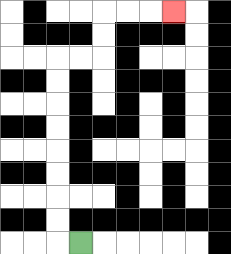{'start': '[3, 10]', 'end': '[7, 0]', 'path_directions': 'L,U,U,U,U,U,U,U,U,R,R,U,U,R,R,R', 'path_coordinates': '[[3, 10], [2, 10], [2, 9], [2, 8], [2, 7], [2, 6], [2, 5], [2, 4], [2, 3], [2, 2], [3, 2], [4, 2], [4, 1], [4, 0], [5, 0], [6, 0], [7, 0]]'}